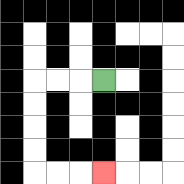{'start': '[4, 3]', 'end': '[4, 7]', 'path_directions': 'L,L,L,D,D,D,D,R,R,R', 'path_coordinates': '[[4, 3], [3, 3], [2, 3], [1, 3], [1, 4], [1, 5], [1, 6], [1, 7], [2, 7], [3, 7], [4, 7]]'}